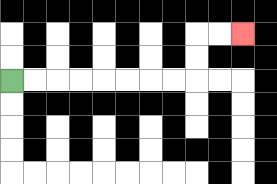{'start': '[0, 3]', 'end': '[10, 1]', 'path_directions': 'R,R,R,R,R,R,R,R,U,U,R,R', 'path_coordinates': '[[0, 3], [1, 3], [2, 3], [3, 3], [4, 3], [5, 3], [6, 3], [7, 3], [8, 3], [8, 2], [8, 1], [9, 1], [10, 1]]'}